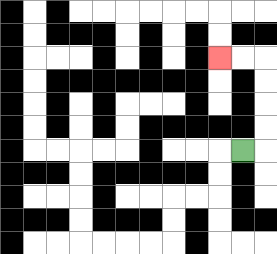{'start': '[10, 6]', 'end': '[9, 2]', 'path_directions': 'R,U,U,U,U,L,L', 'path_coordinates': '[[10, 6], [11, 6], [11, 5], [11, 4], [11, 3], [11, 2], [10, 2], [9, 2]]'}